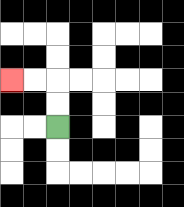{'start': '[2, 5]', 'end': '[0, 3]', 'path_directions': 'U,U,L,L', 'path_coordinates': '[[2, 5], [2, 4], [2, 3], [1, 3], [0, 3]]'}